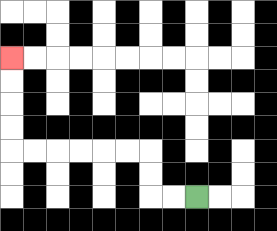{'start': '[8, 8]', 'end': '[0, 2]', 'path_directions': 'L,L,U,U,L,L,L,L,L,L,U,U,U,U', 'path_coordinates': '[[8, 8], [7, 8], [6, 8], [6, 7], [6, 6], [5, 6], [4, 6], [3, 6], [2, 6], [1, 6], [0, 6], [0, 5], [0, 4], [0, 3], [0, 2]]'}